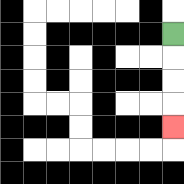{'start': '[7, 1]', 'end': '[7, 5]', 'path_directions': 'D,D,D,D', 'path_coordinates': '[[7, 1], [7, 2], [7, 3], [7, 4], [7, 5]]'}